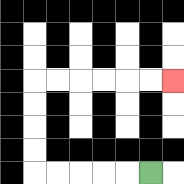{'start': '[6, 7]', 'end': '[7, 3]', 'path_directions': 'L,L,L,L,L,U,U,U,U,R,R,R,R,R,R', 'path_coordinates': '[[6, 7], [5, 7], [4, 7], [3, 7], [2, 7], [1, 7], [1, 6], [1, 5], [1, 4], [1, 3], [2, 3], [3, 3], [4, 3], [5, 3], [6, 3], [7, 3]]'}